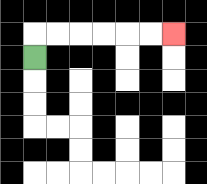{'start': '[1, 2]', 'end': '[7, 1]', 'path_directions': 'U,R,R,R,R,R,R', 'path_coordinates': '[[1, 2], [1, 1], [2, 1], [3, 1], [4, 1], [5, 1], [6, 1], [7, 1]]'}